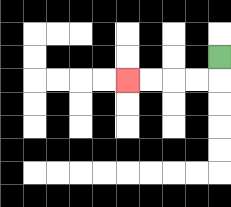{'start': '[9, 2]', 'end': '[5, 3]', 'path_directions': 'D,L,L,L,L', 'path_coordinates': '[[9, 2], [9, 3], [8, 3], [7, 3], [6, 3], [5, 3]]'}